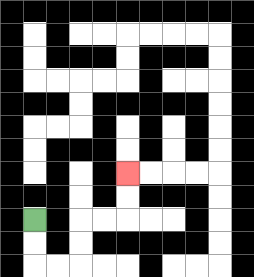{'start': '[1, 9]', 'end': '[5, 7]', 'path_directions': 'D,D,R,R,U,U,R,R,U,U', 'path_coordinates': '[[1, 9], [1, 10], [1, 11], [2, 11], [3, 11], [3, 10], [3, 9], [4, 9], [5, 9], [5, 8], [5, 7]]'}